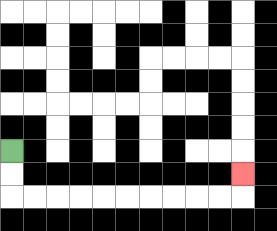{'start': '[0, 6]', 'end': '[10, 7]', 'path_directions': 'D,D,R,R,R,R,R,R,R,R,R,R,U', 'path_coordinates': '[[0, 6], [0, 7], [0, 8], [1, 8], [2, 8], [3, 8], [4, 8], [5, 8], [6, 8], [7, 8], [8, 8], [9, 8], [10, 8], [10, 7]]'}